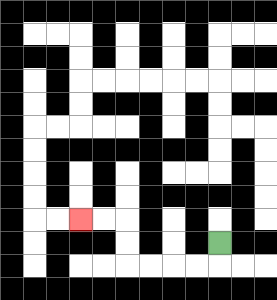{'start': '[9, 10]', 'end': '[3, 9]', 'path_directions': 'D,L,L,L,L,U,U,L,L', 'path_coordinates': '[[9, 10], [9, 11], [8, 11], [7, 11], [6, 11], [5, 11], [5, 10], [5, 9], [4, 9], [3, 9]]'}